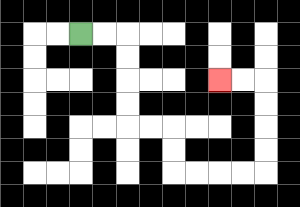{'start': '[3, 1]', 'end': '[9, 3]', 'path_directions': 'R,R,D,D,D,D,R,R,D,D,R,R,R,R,U,U,U,U,L,L', 'path_coordinates': '[[3, 1], [4, 1], [5, 1], [5, 2], [5, 3], [5, 4], [5, 5], [6, 5], [7, 5], [7, 6], [7, 7], [8, 7], [9, 7], [10, 7], [11, 7], [11, 6], [11, 5], [11, 4], [11, 3], [10, 3], [9, 3]]'}